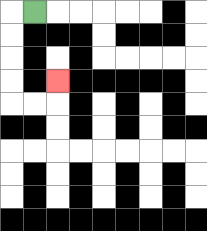{'start': '[1, 0]', 'end': '[2, 3]', 'path_directions': 'L,D,D,D,D,R,R,U', 'path_coordinates': '[[1, 0], [0, 0], [0, 1], [0, 2], [0, 3], [0, 4], [1, 4], [2, 4], [2, 3]]'}